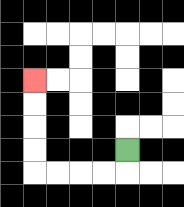{'start': '[5, 6]', 'end': '[1, 3]', 'path_directions': 'D,L,L,L,L,U,U,U,U', 'path_coordinates': '[[5, 6], [5, 7], [4, 7], [3, 7], [2, 7], [1, 7], [1, 6], [1, 5], [1, 4], [1, 3]]'}